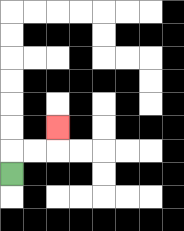{'start': '[0, 7]', 'end': '[2, 5]', 'path_directions': 'U,R,R,U', 'path_coordinates': '[[0, 7], [0, 6], [1, 6], [2, 6], [2, 5]]'}